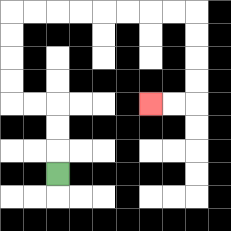{'start': '[2, 7]', 'end': '[6, 4]', 'path_directions': 'U,U,U,L,L,U,U,U,U,R,R,R,R,R,R,R,R,D,D,D,D,L,L', 'path_coordinates': '[[2, 7], [2, 6], [2, 5], [2, 4], [1, 4], [0, 4], [0, 3], [0, 2], [0, 1], [0, 0], [1, 0], [2, 0], [3, 0], [4, 0], [5, 0], [6, 0], [7, 0], [8, 0], [8, 1], [8, 2], [8, 3], [8, 4], [7, 4], [6, 4]]'}